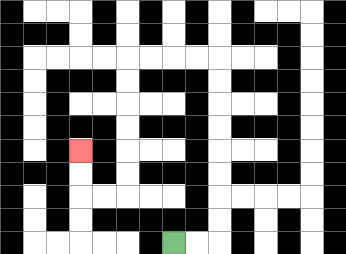{'start': '[7, 10]', 'end': '[3, 6]', 'path_directions': 'R,R,U,U,U,U,U,U,U,U,L,L,L,L,D,D,D,D,D,D,L,L,U,U', 'path_coordinates': '[[7, 10], [8, 10], [9, 10], [9, 9], [9, 8], [9, 7], [9, 6], [9, 5], [9, 4], [9, 3], [9, 2], [8, 2], [7, 2], [6, 2], [5, 2], [5, 3], [5, 4], [5, 5], [5, 6], [5, 7], [5, 8], [4, 8], [3, 8], [3, 7], [3, 6]]'}